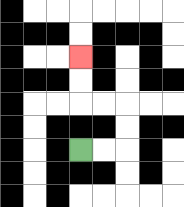{'start': '[3, 6]', 'end': '[3, 2]', 'path_directions': 'R,R,U,U,L,L,U,U', 'path_coordinates': '[[3, 6], [4, 6], [5, 6], [5, 5], [5, 4], [4, 4], [3, 4], [3, 3], [3, 2]]'}